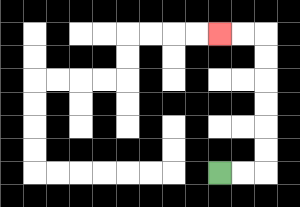{'start': '[9, 7]', 'end': '[9, 1]', 'path_directions': 'R,R,U,U,U,U,U,U,L,L', 'path_coordinates': '[[9, 7], [10, 7], [11, 7], [11, 6], [11, 5], [11, 4], [11, 3], [11, 2], [11, 1], [10, 1], [9, 1]]'}